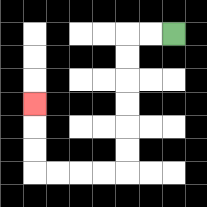{'start': '[7, 1]', 'end': '[1, 4]', 'path_directions': 'L,L,D,D,D,D,D,D,L,L,L,L,U,U,U', 'path_coordinates': '[[7, 1], [6, 1], [5, 1], [5, 2], [5, 3], [5, 4], [5, 5], [5, 6], [5, 7], [4, 7], [3, 7], [2, 7], [1, 7], [1, 6], [1, 5], [1, 4]]'}